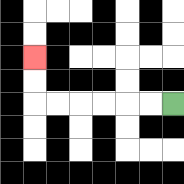{'start': '[7, 4]', 'end': '[1, 2]', 'path_directions': 'L,L,L,L,L,L,U,U', 'path_coordinates': '[[7, 4], [6, 4], [5, 4], [4, 4], [3, 4], [2, 4], [1, 4], [1, 3], [1, 2]]'}